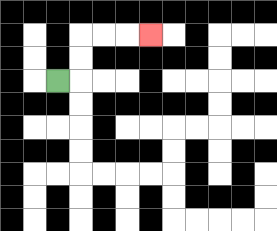{'start': '[2, 3]', 'end': '[6, 1]', 'path_directions': 'R,U,U,R,R,R', 'path_coordinates': '[[2, 3], [3, 3], [3, 2], [3, 1], [4, 1], [5, 1], [6, 1]]'}